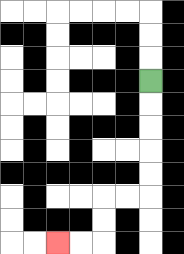{'start': '[6, 3]', 'end': '[2, 10]', 'path_directions': 'D,D,D,D,D,L,L,D,D,L,L', 'path_coordinates': '[[6, 3], [6, 4], [6, 5], [6, 6], [6, 7], [6, 8], [5, 8], [4, 8], [4, 9], [4, 10], [3, 10], [2, 10]]'}